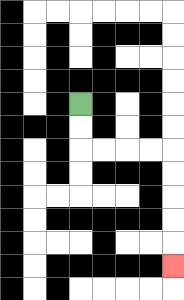{'start': '[3, 4]', 'end': '[7, 11]', 'path_directions': 'D,D,R,R,R,R,D,D,D,D,D', 'path_coordinates': '[[3, 4], [3, 5], [3, 6], [4, 6], [5, 6], [6, 6], [7, 6], [7, 7], [7, 8], [7, 9], [7, 10], [7, 11]]'}